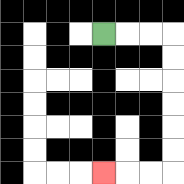{'start': '[4, 1]', 'end': '[4, 7]', 'path_directions': 'R,R,R,D,D,D,D,D,D,L,L,L', 'path_coordinates': '[[4, 1], [5, 1], [6, 1], [7, 1], [7, 2], [7, 3], [7, 4], [7, 5], [7, 6], [7, 7], [6, 7], [5, 7], [4, 7]]'}